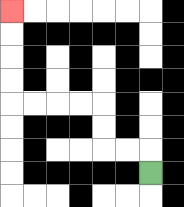{'start': '[6, 7]', 'end': '[0, 0]', 'path_directions': 'U,L,L,U,U,L,L,L,L,U,U,U,U', 'path_coordinates': '[[6, 7], [6, 6], [5, 6], [4, 6], [4, 5], [4, 4], [3, 4], [2, 4], [1, 4], [0, 4], [0, 3], [0, 2], [0, 1], [0, 0]]'}